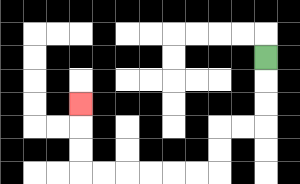{'start': '[11, 2]', 'end': '[3, 4]', 'path_directions': 'D,D,D,L,L,D,D,L,L,L,L,L,L,U,U,U', 'path_coordinates': '[[11, 2], [11, 3], [11, 4], [11, 5], [10, 5], [9, 5], [9, 6], [9, 7], [8, 7], [7, 7], [6, 7], [5, 7], [4, 7], [3, 7], [3, 6], [3, 5], [3, 4]]'}